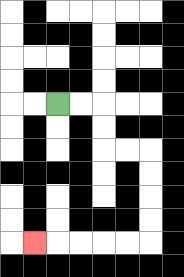{'start': '[2, 4]', 'end': '[1, 10]', 'path_directions': 'R,R,D,D,R,R,D,D,D,D,L,L,L,L,L', 'path_coordinates': '[[2, 4], [3, 4], [4, 4], [4, 5], [4, 6], [5, 6], [6, 6], [6, 7], [6, 8], [6, 9], [6, 10], [5, 10], [4, 10], [3, 10], [2, 10], [1, 10]]'}